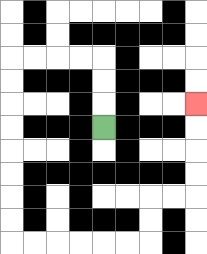{'start': '[4, 5]', 'end': '[8, 4]', 'path_directions': 'U,U,U,L,L,L,L,D,D,D,D,D,D,D,D,R,R,R,R,R,R,U,U,R,R,U,U,U,U', 'path_coordinates': '[[4, 5], [4, 4], [4, 3], [4, 2], [3, 2], [2, 2], [1, 2], [0, 2], [0, 3], [0, 4], [0, 5], [0, 6], [0, 7], [0, 8], [0, 9], [0, 10], [1, 10], [2, 10], [3, 10], [4, 10], [5, 10], [6, 10], [6, 9], [6, 8], [7, 8], [8, 8], [8, 7], [8, 6], [8, 5], [8, 4]]'}